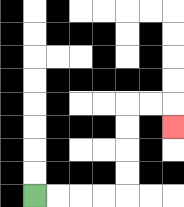{'start': '[1, 8]', 'end': '[7, 5]', 'path_directions': 'R,R,R,R,U,U,U,U,R,R,D', 'path_coordinates': '[[1, 8], [2, 8], [3, 8], [4, 8], [5, 8], [5, 7], [5, 6], [5, 5], [5, 4], [6, 4], [7, 4], [7, 5]]'}